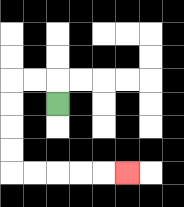{'start': '[2, 4]', 'end': '[5, 7]', 'path_directions': 'U,L,L,D,D,D,D,R,R,R,R,R', 'path_coordinates': '[[2, 4], [2, 3], [1, 3], [0, 3], [0, 4], [0, 5], [0, 6], [0, 7], [1, 7], [2, 7], [3, 7], [4, 7], [5, 7]]'}